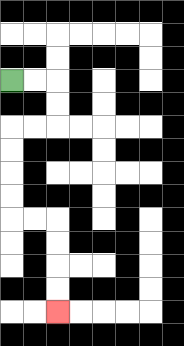{'start': '[0, 3]', 'end': '[2, 13]', 'path_directions': 'R,R,D,D,L,L,D,D,D,D,R,R,D,D,D,D', 'path_coordinates': '[[0, 3], [1, 3], [2, 3], [2, 4], [2, 5], [1, 5], [0, 5], [0, 6], [0, 7], [0, 8], [0, 9], [1, 9], [2, 9], [2, 10], [2, 11], [2, 12], [2, 13]]'}